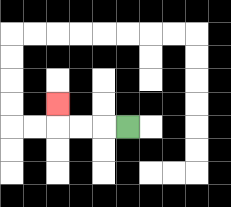{'start': '[5, 5]', 'end': '[2, 4]', 'path_directions': 'L,L,L,U', 'path_coordinates': '[[5, 5], [4, 5], [3, 5], [2, 5], [2, 4]]'}